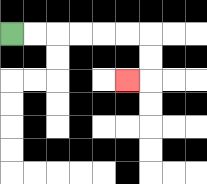{'start': '[0, 1]', 'end': '[5, 3]', 'path_directions': 'R,R,R,R,R,R,D,D,L', 'path_coordinates': '[[0, 1], [1, 1], [2, 1], [3, 1], [4, 1], [5, 1], [6, 1], [6, 2], [6, 3], [5, 3]]'}